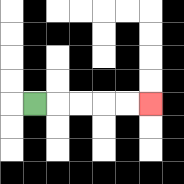{'start': '[1, 4]', 'end': '[6, 4]', 'path_directions': 'R,R,R,R,R', 'path_coordinates': '[[1, 4], [2, 4], [3, 4], [4, 4], [5, 4], [6, 4]]'}